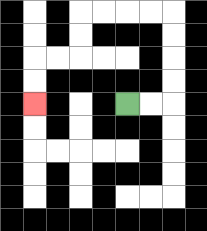{'start': '[5, 4]', 'end': '[1, 4]', 'path_directions': 'R,R,U,U,U,U,L,L,L,L,D,D,L,L,D,D', 'path_coordinates': '[[5, 4], [6, 4], [7, 4], [7, 3], [7, 2], [7, 1], [7, 0], [6, 0], [5, 0], [4, 0], [3, 0], [3, 1], [3, 2], [2, 2], [1, 2], [1, 3], [1, 4]]'}